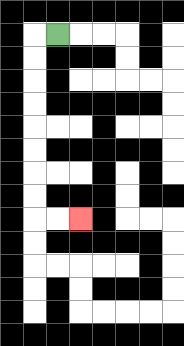{'start': '[2, 1]', 'end': '[3, 9]', 'path_directions': 'L,D,D,D,D,D,D,D,D,R,R', 'path_coordinates': '[[2, 1], [1, 1], [1, 2], [1, 3], [1, 4], [1, 5], [1, 6], [1, 7], [1, 8], [1, 9], [2, 9], [3, 9]]'}